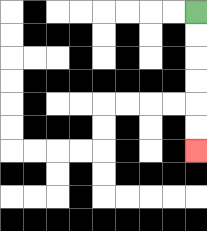{'start': '[8, 0]', 'end': '[8, 6]', 'path_directions': 'D,D,D,D,D,D', 'path_coordinates': '[[8, 0], [8, 1], [8, 2], [8, 3], [8, 4], [8, 5], [8, 6]]'}